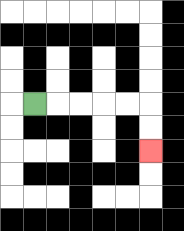{'start': '[1, 4]', 'end': '[6, 6]', 'path_directions': 'R,R,R,R,R,D,D', 'path_coordinates': '[[1, 4], [2, 4], [3, 4], [4, 4], [5, 4], [6, 4], [6, 5], [6, 6]]'}